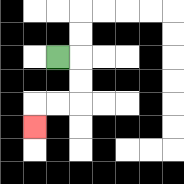{'start': '[2, 2]', 'end': '[1, 5]', 'path_directions': 'R,D,D,L,L,D', 'path_coordinates': '[[2, 2], [3, 2], [3, 3], [3, 4], [2, 4], [1, 4], [1, 5]]'}